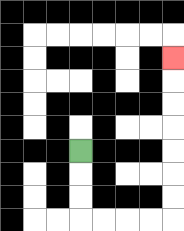{'start': '[3, 6]', 'end': '[7, 2]', 'path_directions': 'D,D,D,R,R,R,R,U,U,U,U,U,U,U', 'path_coordinates': '[[3, 6], [3, 7], [3, 8], [3, 9], [4, 9], [5, 9], [6, 9], [7, 9], [7, 8], [7, 7], [7, 6], [7, 5], [7, 4], [7, 3], [7, 2]]'}